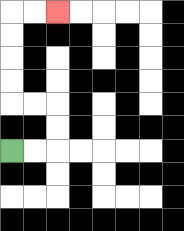{'start': '[0, 6]', 'end': '[2, 0]', 'path_directions': 'R,R,U,U,L,L,U,U,U,U,R,R', 'path_coordinates': '[[0, 6], [1, 6], [2, 6], [2, 5], [2, 4], [1, 4], [0, 4], [0, 3], [0, 2], [0, 1], [0, 0], [1, 0], [2, 0]]'}